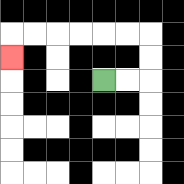{'start': '[4, 3]', 'end': '[0, 2]', 'path_directions': 'R,R,U,U,L,L,L,L,L,L,D', 'path_coordinates': '[[4, 3], [5, 3], [6, 3], [6, 2], [6, 1], [5, 1], [4, 1], [3, 1], [2, 1], [1, 1], [0, 1], [0, 2]]'}